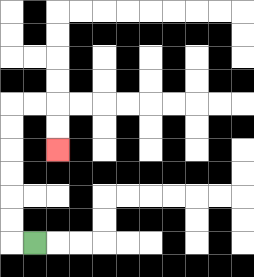{'start': '[1, 10]', 'end': '[2, 6]', 'path_directions': 'L,U,U,U,U,U,U,R,R,D,D', 'path_coordinates': '[[1, 10], [0, 10], [0, 9], [0, 8], [0, 7], [0, 6], [0, 5], [0, 4], [1, 4], [2, 4], [2, 5], [2, 6]]'}